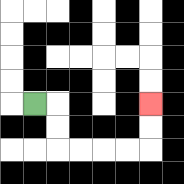{'start': '[1, 4]', 'end': '[6, 4]', 'path_directions': 'R,D,D,R,R,R,R,U,U', 'path_coordinates': '[[1, 4], [2, 4], [2, 5], [2, 6], [3, 6], [4, 6], [5, 6], [6, 6], [6, 5], [6, 4]]'}